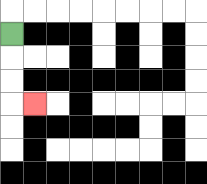{'start': '[0, 1]', 'end': '[1, 4]', 'path_directions': 'D,D,D,R', 'path_coordinates': '[[0, 1], [0, 2], [0, 3], [0, 4], [1, 4]]'}